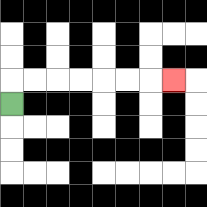{'start': '[0, 4]', 'end': '[7, 3]', 'path_directions': 'U,R,R,R,R,R,R,R', 'path_coordinates': '[[0, 4], [0, 3], [1, 3], [2, 3], [3, 3], [4, 3], [5, 3], [6, 3], [7, 3]]'}